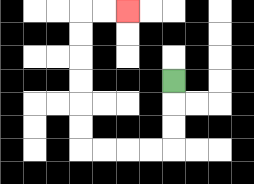{'start': '[7, 3]', 'end': '[5, 0]', 'path_directions': 'D,D,D,L,L,L,L,U,U,U,U,U,U,R,R', 'path_coordinates': '[[7, 3], [7, 4], [7, 5], [7, 6], [6, 6], [5, 6], [4, 6], [3, 6], [3, 5], [3, 4], [3, 3], [3, 2], [3, 1], [3, 0], [4, 0], [5, 0]]'}